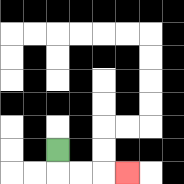{'start': '[2, 6]', 'end': '[5, 7]', 'path_directions': 'D,R,R,R', 'path_coordinates': '[[2, 6], [2, 7], [3, 7], [4, 7], [5, 7]]'}